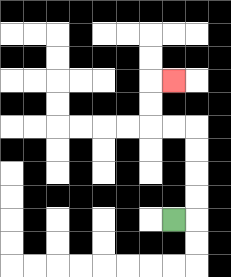{'start': '[7, 9]', 'end': '[7, 3]', 'path_directions': 'R,U,U,U,U,L,L,U,U,R', 'path_coordinates': '[[7, 9], [8, 9], [8, 8], [8, 7], [8, 6], [8, 5], [7, 5], [6, 5], [6, 4], [6, 3], [7, 3]]'}